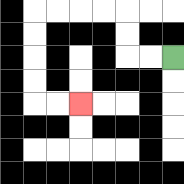{'start': '[7, 2]', 'end': '[3, 4]', 'path_directions': 'L,L,U,U,L,L,L,L,D,D,D,D,R,R', 'path_coordinates': '[[7, 2], [6, 2], [5, 2], [5, 1], [5, 0], [4, 0], [3, 0], [2, 0], [1, 0], [1, 1], [1, 2], [1, 3], [1, 4], [2, 4], [3, 4]]'}